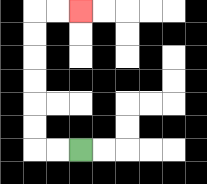{'start': '[3, 6]', 'end': '[3, 0]', 'path_directions': 'L,L,U,U,U,U,U,U,R,R', 'path_coordinates': '[[3, 6], [2, 6], [1, 6], [1, 5], [1, 4], [1, 3], [1, 2], [1, 1], [1, 0], [2, 0], [3, 0]]'}